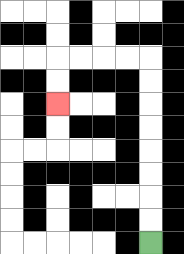{'start': '[6, 10]', 'end': '[2, 4]', 'path_directions': 'U,U,U,U,U,U,U,U,L,L,L,L,D,D', 'path_coordinates': '[[6, 10], [6, 9], [6, 8], [6, 7], [6, 6], [6, 5], [6, 4], [6, 3], [6, 2], [5, 2], [4, 2], [3, 2], [2, 2], [2, 3], [2, 4]]'}